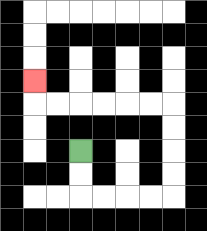{'start': '[3, 6]', 'end': '[1, 3]', 'path_directions': 'D,D,R,R,R,R,U,U,U,U,L,L,L,L,L,L,U', 'path_coordinates': '[[3, 6], [3, 7], [3, 8], [4, 8], [5, 8], [6, 8], [7, 8], [7, 7], [7, 6], [7, 5], [7, 4], [6, 4], [5, 4], [4, 4], [3, 4], [2, 4], [1, 4], [1, 3]]'}